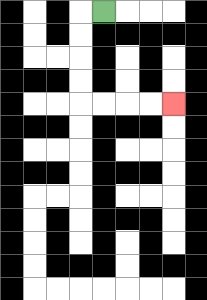{'start': '[4, 0]', 'end': '[7, 4]', 'path_directions': 'L,D,D,D,D,R,R,R,R', 'path_coordinates': '[[4, 0], [3, 0], [3, 1], [3, 2], [3, 3], [3, 4], [4, 4], [5, 4], [6, 4], [7, 4]]'}